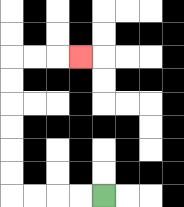{'start': '[4, 8]', 'end': '[3, 2]', 'path_directions': 'L,L,L,L,U,U,U,U,U,U,R,R,R', 'path_coordinates': '[[4, 8], [3, 8], [2, 8], [1, 8], [0, 8], [0, 7], [0, 6], [0, 5], [0, 4], [0, 3], [0, 2], [1, 2], [2, 2], [3, 2]]'}